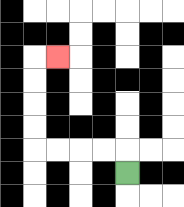{'start': '[5, 7]', 'end': '[2, 2]', 'path_directions': 'U,L,L,L,L,U,U,U,U,R', 'path_coordinates': '[[5, 7], [5, 6], [4, 6], [3, 6], [2, 6], [1, 6], [1, 5], [1, 4], [1, 3], [1, 2], [2, 2]]'}